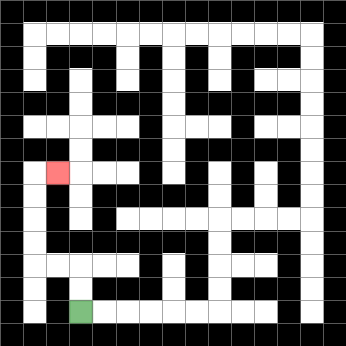{'start': '[3, 13]', 'end': '[2, 7]', 'path_directions': 'U,U,L,L,U,U,U,U,R', 'path_coordinates': '[[3, 13], [3, 12], [3, 11], [2, 11], [1, 11], [1, 10], [1, 9], [1, 8], [1, 7], [2, 7]]'}